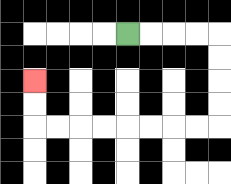{'start': '[5, 1]', 'end': '[1, 3]', 'path_directions': 'R,R,R,R,D,D,D,D,L,L,L,L,L,L,L,L,U,U', 'path_coordinates': '[[5, 1], [6, 1], [7, 1], [8, 1], [9, 1], [9, 2], [9, 3], [9, 4], [9, 5], [8, 5], [7, 5], [6, 5], [5, 5], [4, 5], [3, 5], [2, 5], [1, 5], [1, 4], [1, 3]]'}